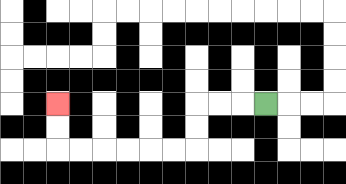{'start': '[11, 4]', 'end': '[2, 4]', 'path_directions': 'L,L,L,D,D,L,L,L,L,L,L,U,U', 'path_coordinates': '[[11, 4], [10, 4], [9, 4], [8, 4], [8, 5], [8, 6], [7, 6], [6, 6], [5, 6], [4, 6], [3, 6], [2, 6], [2, 5], [2, 4]]'}